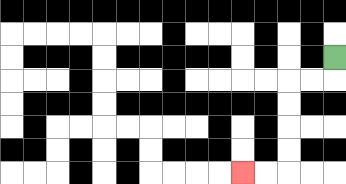{'start': '[14, 2]', 'end': '[10, 7]', 'path_directions': 'D,L,L,D,D,D,D,L,L', 'path_coordinates': '[[14, 2], [14, 3], [13, 3], [12, 3], [12, 4], [12, 5], [12, 6], [12, 7], [11, 7], [10, 7]]'}